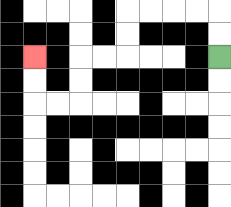{'start': '[9, 2]', 'end': '[1, 2]', 'path_directions': 'U,U,L,L,L,L,D,D,L,L,D,D,L,L,U,U', 'path_coordinates': '[[9, 2], [9, 1], [9, 0], [8, 0], [7, 0], [6, 0], [5, 0], [5, 1], [5, 2], [4, 2], [3, 2], [3, 3], [3, 4], [2, 4], [1, 4], [1, 3], [1, 2]]'}